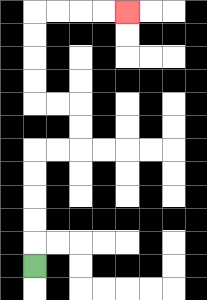{'start': '[1, 11]', 'end': '[5, 0]', 'path_directions': 'U,U,U,U,U,R,R,U,U,L,L,U,U,U,U,R,R,R,R', 'path_coordinates': '[[1, 11], [1, 10], [1, 9], [1, 8], [1, 7], [1, 6], [2, 6], [3, 6], [3, 5], [3, 4], [2, 4], [1, 4], [1, 3], [1, 2], [1, 1], [1, 0], [2, 0], [3, 0], [4, 0], [5, 0]]'}